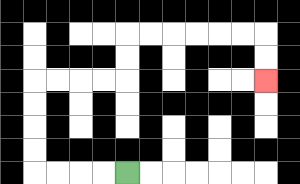{'start': '[5, 7]', 'end': '[11, 3]', 'path_directions': 'L,L,L,L,U,U,U,U,R,R,R,R,U,U,R,R,R,R,R,R,D,D', 'path_coordinates': '[[5, 7], [4, 7], [3, 7], [2, 7], [1, 7], [1, 6], [1, 5], [1, 4], [1, 3], [2, 3], [3, 3], [4, 3], [5, 3], [5, 2], [5, 1], [6, 1], [7, 1], [8, 1], [9, 1], [10, 1], [11, 1], [11, 2], [11, 3]]'}